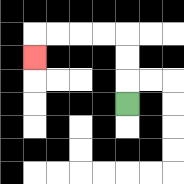{'start': '[5, 4]', 'end': '[1, 2]', 'path_directions': 'U,U,U,L,L,L,L,D', 'path_coordinates': '[[5, 4], [5, 3], [5, 2], [5, 1], [4, 1], [3, 1], [2, 1], [1, 1], [1, 2]]'}